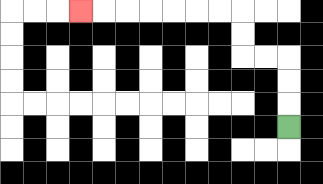{'start': '[12, 5]', 'end': '[3, 0]', 'path_directions': 'U,U,U,L,L,U,U,L,L,L,L,L,L,L', 'path_coordinates': '[[12, 5], [12, 4], [12, 3], [12, 2], [11, 2], [10, 2], [10, 1], [10, 0], [9, 0], [8, 0], [7, 0], [6, 0], [5, 0], [4, 0], [3, 0]]'}